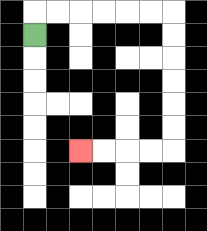{'start': '[1, 1]', 'end': '[3, 6]', 'path_directions': 'U,R,R,R,R,R,R,D,D,D,D,D,D,L,L,L,L', 'path_coordinates': '[[1, 1], [1, 0], [2, 0], [3, 0], [4, 0], [5, 0], [6, 0], [7, 0], [7, 1], [7, 2], [7, 3], [7, 4], [7, 5], [7, 6], [6, 6], [5, 6], [4, 6], [3, 6]]'}